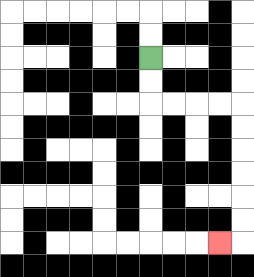{'start': '[6, 2]', 'end': '[9, 10]', 'path_directions': 'D,D,R,R,R,R,D,D,D,D,D,D,L', 'path_coordinates': '[[6, 2], [6, 3], [6, 4], [7, 4], [8, 4], [9, 4], [10, 4], [10, 5], [10, 6], [10, 7], [10, 8], [10, 9], [10, 10], [9, 10]]'}